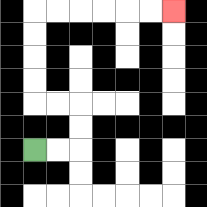{'start': '[1, 6]', 'end': '[7, 0]', 'path_directions': 'R,R,U,U,L,L,U,U,U,U,R,R,R,R,R,R', 'path_coordinates': '[[1, 6], [2, 6], [3, 6], [3, 5], [3, 4], [2, 4], [1, 4], [1, 3], [1, 2], [1, 1], [1, 0], [2, 0], [3, 0], [4, 0], [5, 0], [6, 0], [7, 0]]'}